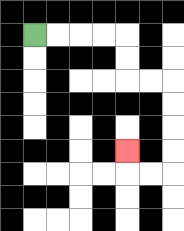{'start': '[1, 1]', 'end': '[5, 6]', 'path_directions': 'R,R,R,R,D,D,R,R,D,D,D,D,L,L,U', 'path_coordinates': '[[1, 1], [2, 1], [3, 1], [4, 1], [5, 1], [5, 2], [5, 3], [6, 3], [7, 3], [7, 4], [7, 5], [7, 6], [7, 7], [6, 7], [5, 7], [5, 6]]'}